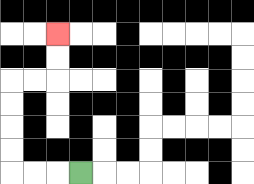{'start': '[3, 7]', 'end': '[2, 1]', 'path_directions': 'L,L,L,U,U,U,U,R,R,U,U', 'path_coordinates': '[[3, 7], [2, 7], [1, 7], [0, 7], [0, 6], [0, 5], [0, 4], [0, 3], [1, 3], [2, 3], [2, 2], [2, 1]]'}